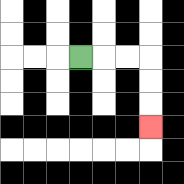{'start': '[3, 2]', 'end': '[6, 5]', 'path_directions': 'R,R,R,D,D,D', 'path_coordinates': '[[3, 2], [4, 2], [5, 2], [6, 2], [6, 3], [6, 4], [6, 5]]'}